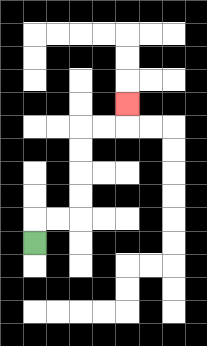{'start': '[1, 10]', 'end': '[5, 4]', 'path_directions': 'U,R,R,U,U,U,U,R,R,U', 'path_coordinates': '[[1, 10], [1, 9], [2, 9], [3, 9], [3, 8], [3, 7], [3, 6], [3, 5], [4, 5], [5, 5], [5, 4]]'}